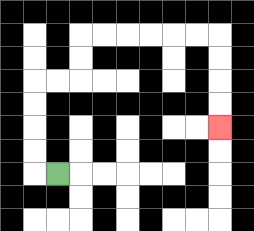{'start': '[2, 7]', 'end': '[9, 5]', 'path_directions': 'L,U,U,U,U,R,R,U,U,R,R,R,R,R,R,D,D,D,D', 'path_coordinates': '[[2, 7], [1, 7], [1, 6], [1, 5], [1, 4], [1, 3], [2, 3], [3, 3], [3, 2], [3, 1], [4, 1], [5, 1], [6, 1], [7, 1], [8, 1], [9, 1], [9, 2], [9, 3], [9, 4], [9, 5]]'}